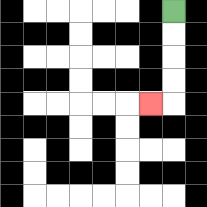{'start': '[7, 0]', 'end': '[6, 4]', 'path_directions': 'D,D,D,D,L', 'path_coordinates': '[[7, 0], [7, 1], [7, 2], [7, 3], [7, 4], [6, 4]]'}